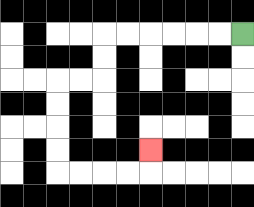{'start': '[10, 1]', 'end': '[6, 6]', 'path_directions': 'L,L,L,L,L,L,D,D,L,L,D,D,D,D,R,R,R,R,U', 'path_coordinates': '[[10, 1], [9, 1], [8, 1], [7, 1], [6, 1], [5, 1], [4, 1], [4, 2], [4, 3], [3, 3], [2, 3], [2, 4], [2, 5], [2, 6], [2, 7], [3, 7], [4, 7], [5, 7], [6, 7], [6, 6]]'}